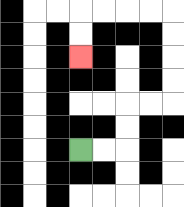{'start': '[3, 6]', 'end': '[3, 2]', 'path_directions': 'R,R,U,U,R,R,U,U,U,U,L,L,L,L,D,D', 'path_coordinates': '[[3, 6], [4, 6], [5, 6], [5, 5], [5, 4], [6, 4], [7, 4], [7, 3], [7, 2], [7, 1], [7, 0], [6, 0], [5, 0], [4, 0], [3, 0], [3, 1], [3, 2]]'}